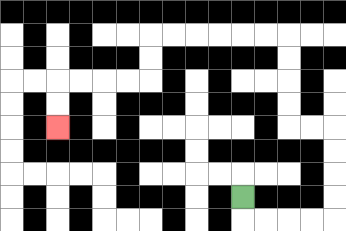{'start': '[10, 8]', 'end': '[2, 5]', 'path_directions': 'D,R,R,R,R,U,U,U,U,L,L,U,U,U,U,L,L,L,L,L,L,D,D,L,L,L,L,D,D', 'path_coordinates': '[[10, 8], [10, 9], [11, 9], [12, 9], [13, 9], [14, 9], [14, 8], [14, 7], [14, 6], [14, 5], [13, 5], [12, 5], [12, 4], [12, 3], [12, 2], [12, 1], [11, 1], [10, 1], [9, 1], [8, 1], [7, 1], [6, 1], [6, 2], [6, 3], [5, 3], [4, 3], [3, 3], [2, 3], [2, 4], [2, 5]]'}